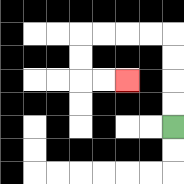{'start': '[7, 5]', 'end': '[5, 3]', 'path_directions': 'U,U,U,U,L,L,L,L,D,D,R,R', 'path_coordinates': '[[7, 5], [7, 4], [7, 3], [7, 2], [7, 1], [6, 1], [5, 1], [4, 1], [3, 1], [3, 2], [3, 3], [4, 3], [5, 3]]'}